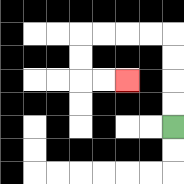{'start': '[7, 5]', 'end': '[5, 3]', 'path_directions': 'U,U,U,U,L,L,L,L,D,D,R,R', 'path_coordinates': '[[7, 5], [7, 4], [7, 3], [7, 2], [7, 1], [6, 1], [5, 1], [4, 1], [3, 1], [3, 2], [3, 3], [4, 3], [5, 3]]'}